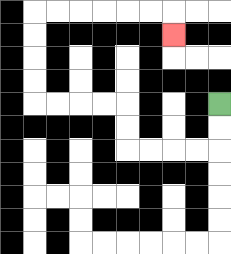{'start': '[9, 4]', 'end': '[7, 1]', 'path_directions': 'D,D,L,L,L,L,U,U,L,L,L,L,U,U,U,U,R,R,R,R,R,R,D', 'path_coordinates': '[[9, 4], [9, 5], [9, 6], [8, 6], [7, 6], [6, 6], [5, 6], [5, 5], [5, 4], [4, 4], [3, 4], [2, 4], [1, 4], [1, 3], [1, 2], [1, 1], [1, 0], [2, 0], [3, 0], [4, 0], [5, 0], [6, 0], [7, 0], [7, 1]]'}